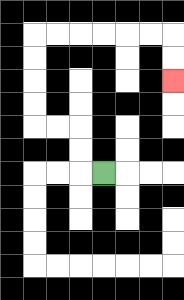{'start': '[4, 7]', 'end': '[7, 3]', 'path_directions': 'L,U,U,L,L,U,U,U,U,R,R,R,R,R,R,D,D', 'path_coordinates': '[[4, 7], [3, 7], [3, 6], [3, 5], [2, 5], [1, 5], [1, 4], [1, 3], [1, 2], [1, 1], [2, 1], [3, 1], [4, 1], [5, 1], [6, 1], [7, 1], [7, 2], [7, 3]]'}